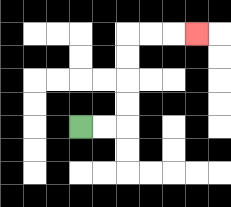{'start': '[3, 5]', 'end': '[8, 1]', 'path_directions': 'R,R,U,U,U,U,R,R,R', 'path_coordinates': '[[3, 5], [4, 5], [5, 5], [5, 4], [5, 3], [5, 2], [5, 1], [6, 1], [7, 1], [8, 1]]'}